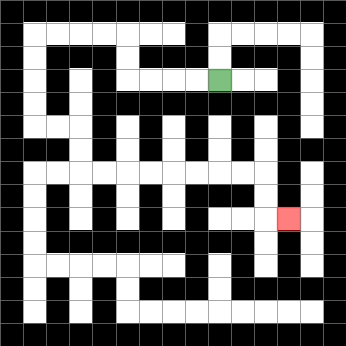{'start': '[9, 3]', 'end': '[12, 9]', 'path_directions': 'L,L,L,L,U,U,L,L,L,L,D,D,D,D,R,R,D,D,R,R,R,R,R,R,R,R,D,D,R', 'path_coordinates': '[[9, 3], [8, 3], [7, 3], [6, 3], [5, 3], [5, 2], [5, 1], [4, 1], [3, 1], [2, 1], [1, 1], [1, 2], [1, 3], [1, 4], [1, 5], [2, 5], [3, 5], [3, 6], [3, 7], [4, 7], [5, 7], [6, 7], [7, 7], [8, 7], [9, 7], [10, 7], [11, 7], [11, 8], [11, 9], [12, 9]]'}